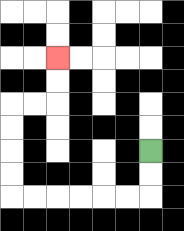{'start': '[6, 6]', 'end': '[2, 2]', 'path_directions': 'D,D,L,L,L,L,L,L,U,U,U,U,R,R,U,U', 'path_coordinates': '[[6, 6], [6, 7], [6, 8], [5, 8], [4, 8], [3, 8], [2, 8], [1, 8], [0, 8], [0, 7], [0, 6], [0, 5], [0, 4], [1, 4], [2, 4], [2, 3], [2, 2]]'}